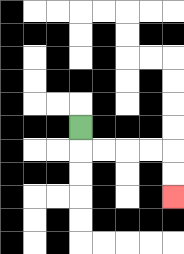{'start': '[3, 5]', 'end': '[7, 8]', 'path_directions': 'D,R,R,R,R,D,D', 'path_coordinates': '[[3, 5], [3, 6], [4, 6], [5, 6], [6, 6], [7, 6], [7, 7], [7, 8]]'}